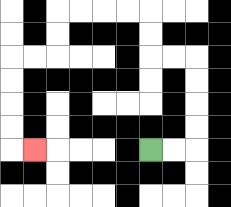{'start': '[6, 6]', 'end': '[1, 6]', 'path_directions': 'R,R,U,U,U,U,L,L,U,U,L,L,L,L,D,D,L,L,D,D,D,D,R', 'path_coordinates': '[[6, 6], [7, 6], [8, 6], [8, 5], [8, 4], [8, 3], [8, 2], [7, 2], [6, 2], [6, 1], [6, 0], [5, 0], [4, 0], [3, 0], [2, 0], [2, 1], [2, 2], [1, 2], [0, 2], [0, 3], [0, 4], [0, 5], [0, 6], [1, 6]]'}